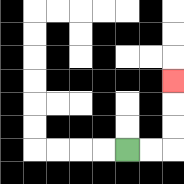{'start': '[5, 6]', 'end': '[7, 3]', 'path_directions': 'R,R,U,U,U', 'path_coordinates': '[[5, 6], [6, 6], [7, 6], [7, 5], [7, 4], [7, 3]]'}